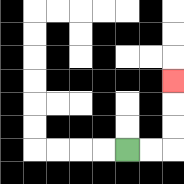{'start': '[5, 6]', 'end': '[7, 3]', 'path_directions': 'R,R,U,U,U', 'path_coordinates': '[[5, 6], [6, 6], [7, 6], [7, 5], [7, 4], [7, 3]]'}